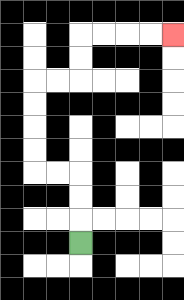{'start': '[3, 10]', 'end': '[7, 1]', 'path_directions': 'U,U,U,L,L,U,U,U,U,R,R,U,U,R,R,R,R', 'path_coordinates': '[[3, 10], [3, 9], [3, 8], [3, 7], [2, 7], [1, 7], [1, 6], [1, 5], [1, 4], [1, 3], [2, 3], [3, 3], [3, 2], [3, 1], [4, 1], [5, 1], [6, 1], [7, 1]]'}